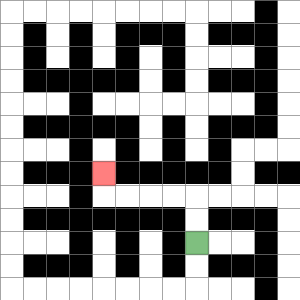{'start': '[8, 10]', 'end': '[4, 7]', 'path_directions': 'U,U,L,L,L,L,U', 'path_coordinates': '[[8, 10], [8, 9], [8, 8], [7, 8], [6, 8], [5, 8], [4, 8], [4, 7]]'}